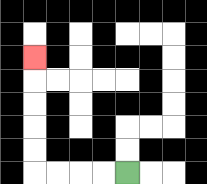{'start': '[5, 7]', 'end': '[1, 2]', 'path_directions': 'L,L,L,L,U,U,U,U,U', 'path_coordinates': '[[5, 7], [4, 7], [3, 7], [2, 7], [1, 7], [1, 6], [1, 5], [1, 4], [1, 3], [1, 2]]'}